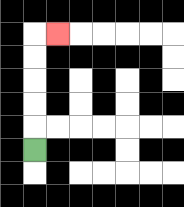{'start': '[1, 6]', 'end': '[2, 1]', 'path_directions': 'U,U,U,U,U,R', 'path_coordinates': '[[1, 6], [1, 5], [1, 4], [1, 3], [1, 2], [1, 1], [2, 1]]'}